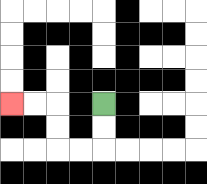{'start': '[4, 4]', 'end': '[0, 4]', 'path_directions': 'D,D,L,L,U,U,L,L', 'path_coordinates': '[[4, 4], [4, 5], [4, 6], [3, 6], [2, 6], [2, 5], [2, 4], [1, 4], [0, 4]]'}